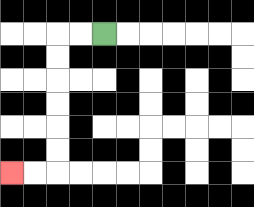{'start': '[4, 1]', 'end': '[0, 7]', 'path_directions': 'L,L,D,D,D,D,D,D,L,L', 'path_coordinates': '[[4, 1], [3, 1], [2, 1], [2, 2], [2, 3], [2, 4], [2, 5], [2, 6], [2, 7], [1, 7], [0, 7]]'}